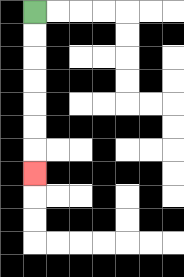{'start': '[1, 0]', 'end': '[1, 7]', 'path_directions': 'D,D,D,D,D,D,D', 'path_coordinates': '[[1, 0], [1, 1], [1, 2], [1, 3], [1, 4], [1, 5], [1, 6], [1, 7]]'}